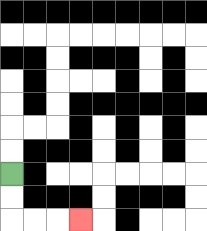{'start': '[0, 7]', 'end': '[3, 9]', 'path_directions': 'D,D,R,R,R', 'path_coordinates': '[[0, 7], [0, 8], [0, 9], [1, 9], [2, 9], [3, 9]]'}